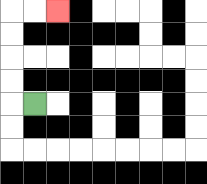{'start': '[1, 4]', 'end': '[2, 0]', 'path_directions': 'L,U,U,U,U,R,R', 'path_coordinates': '[[1, 4], [0, 4], [0, 3], [0, 2], [0, 1], [0, 0], [1, 0], [2, 0]]'}